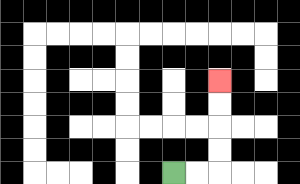{'start': '[7, 7]', 'end': '[9, 3]', 'path_directions': 'R,R,U,U,U,U', 'path_coordinates': '[[7, 7], [8, 7], [9, 7], [9, 6], [9, 5], [9, 4], [9, 3]]'}